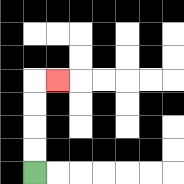{'start': '[1, 7]', 'end': '[2, 3]', 'path_directions': 'U,U,U,U,R', 'path_coordinates': '[[1, 7], [1, 6], [1, 5], [1, 4], [1, 3], [2, 3]]'}